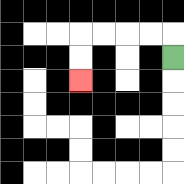{'start': '[7, 2]', 'end': '[3, 3]', 'path_directions': 'U,L,L,L,L,D,D', 'path_coordinates': '[[7, 2], [7, 1], [6, 1], [5, 1], [4, 1], [3, 1], [3, 2], [3, 3]]'}